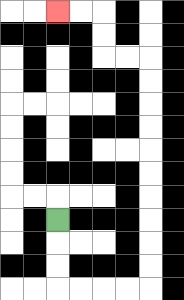{'start': '[2, 9]', 'end': '[2, 0]', 'path_directions': 'D,D,D,R,R,R,R,U,U,U,U,U,U,U,U,U,U,L,L,U,U,L,L', 'path_coordinates': '[[2, 9], [2, 10], [2, 11], [2, 12], [3, 12], [4, 12], [5, 12], [6, 12], [6, 11], [6, 10], [6, 9], [6, 8], [6, 7], [6, 6], [6, 5], [6, 4], [6, 3], [6, 2], [5, 2], [4, 2], [4, 1], [4, 0], [3, 0], [2, 0]]'}